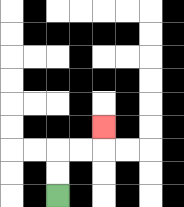{'start': '[2, 8]', 'end': '[4, 5]', 'path_directions': 'U,U,R,R,U', 'path_coordinates': '[[2, 8], [2, 7], [2, 6], [3, 6], [4, 6], [4, 5]]'}